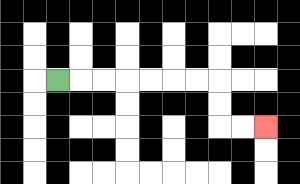{'start': '[2, 3]', 'end': '[11, 5]', 'path_directions': 'R,R,R,R,R,R,R,D,D,R,R', 'path_coordinates': '[[2, 3], [3, 3], [4, 3], [5, 3], [6, 3], [7, 3], [8, 3], [9, 3], [9, 4], [9, 5], [10, 5], [11, 5]]'}